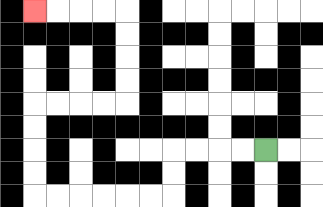{'start': '[11, 6]', 'end': '[1, 0]', 'path_directions': 'L,L,L,L,D,D,L,L,L,L,L,L,U,U,U,U,R,R,R,R,U,U,U,U,L,L,L,L', 'path_coordinates': '[[11, 6], [10, 6], [9, 6], [8, 6], [7, 6], [7, 7], [7, 8], [6, 8], [5, 8], [4, 8], [3, 8], [2, 8], [1, 8], [1, 7], [1, 6], [1, 5], [1, 4], [2, 4], [3, 4], [4, 4], [5, 4], [5, 3], [5, 2], [5, 1], [5, 0], [4, 0], [3, 0], [2, 0], [1, 0]]'}